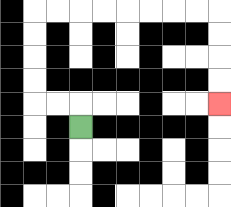{'start': '[3, 5]', 'end': '[9, 4]', 'path_directions': 'U,L,L,U,U,U,U,R,R,R,R,R,R,R,R,D,D,D,D', 'path_coordinates': '[[3, 5], [3, 4], [2, 4], [1, 4], [1, 3], [1, 2], [1, 1], [1, 0], [2, 0], [3, 0], [4, 0], [5, 0], [6, 0], [7, 0], [8, 0], [9, 0], [9, 1], [9, 2], [9, 3], [9, 4]]'}